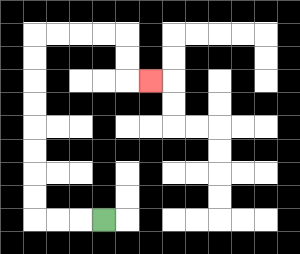{'start': '[4, 9]', 'end': '[6, 3]', 'path_directions': 'L,L,L,U,U,U,U,U,U,U,U,R,R,R,R,D,D,R', 'path_coordinates': '[[4, 9], [3, 9], [2, 9], [1, 9], [1, 8], [1, 7], [1, 6], [1, 5], [1, 4], [1, 3], [1, 2], [1, 1], [2, 1], [3, 1], [4, 1], [5, 1], [5, 2], [5, 3], [6, 3]]'}